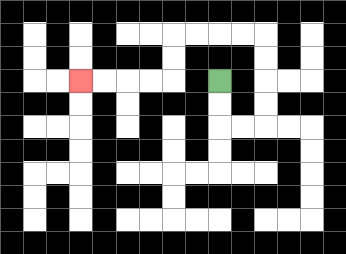{'start': '[9, 3]', 'end': '[3, 3]', 'path_directions': 'D,D,R,R,U,U,U,U,L,L,L,L,D,D,L,L,L,L', 'path_coordinates': '[[9, 3], [9, 4], [9, 5], [10, 5], [11, 5], [11, 4], [11, 3], [11, 2], [11, 1], [10, 1], [9, 1], [8, 1], [7, 1], [7, 2], [7, 3], [6, 3], [5, 3], [4, 3], [3, 3]]'}